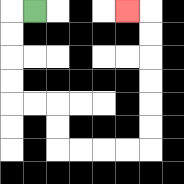{'start': '[1, 0]', 'end': '[5, 0]', 'path_directions': 'L,D,D,D,D,R,R,D,D,R,R,R,R,U,U,U,U,U,U,L', 'path_coordinates': '[[1, 0], [0, 0], [0, 1], [0, 2], [0, 3], [0, 4], [1, 4], [2, 4], [2, 5], [2, 6], [3, 6], [4, 6], [5, 6], [6, 6], [6, 5], [6, 4], [6, 3], [6, 2], [6, 1], [6, 0], [5, 0]]'}